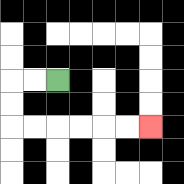{'start': '[2, 3]', 'end': '[6, 5]', 'path_directions': 'L,L,D,D,R,R,R,R,R,R', 'path_coordinates': '[[2, 3], [1, 3], [0, 3], [0, 4], [0, 5], [1, 5], [2, 5], [3, 5], [4, 5], [5, 5], [6, 5]]'}